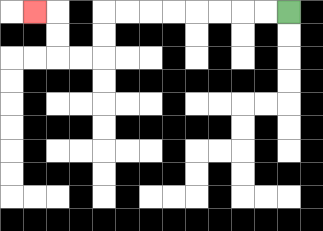{'start': '[12, 0]', 'end': '[1, 0]', 'path_directions': 'L,L,L,L,L,L,L,L,D,D,L,L,U,U,L', 'path_coordinates': '[[12, 0], [11, 0], [10, 0], [9, 0], [8, 0], [7, 0], [6, 0], [5, 0], [4, 0], [4, 1], [4, 2], [3, 2], [2, 2], [2, 1], [2, 0], [1, 0]]'}